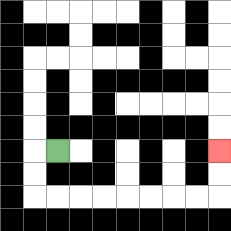{'start': '[2, 6]', 'end': '[9, 6]', 'path_directions': 'L,D,D,R,R,R,R,R,R,R,R,U,U', 'path_coordinates': '[[2, 6], [1, 6], [1, 7], [1, 8], [2, 8], [3, 8], [4, 8], [5, 8], [6, 8], [7, 8], [8, 8], [9, 8], [9, 7], [9, 6]]'}